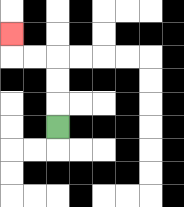{'start': '[2, 5]', 'end': '[0, 1]', 'path_directions': 'U,U,U,L,L,U', 'path_coordinates': '[[2, 5], [2, 4], [2, 3], [2, 2], [1, 2], [0, 2], [0, 1]]'}